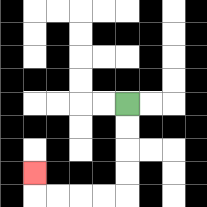{'start': '[5, 4]', 'end': '[1, 7]', 'path_directions': 'D,D,D,D,L,L,L,L,U', 'path_coordinates': '[[5, 4], [5, 5], [5, 6], [5, 7], [5, 8], [4, 8], [3, 8], [2, 8], [1, 8], [1, 7]]'}